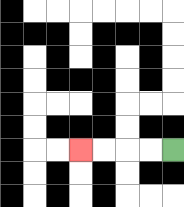{'start': '[7, 6]', 'end': '[3, 6]', 'path_directions': 'L,L,L,L', 'path_coordinates': '[[7, 6], [6, 6], [5, 6], [4, 6], [3, 6]]'}